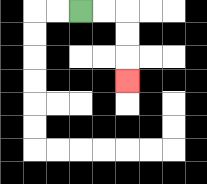{'start': '[3, 0]', 'end': '[5, 3]', 'path_directions': 'R,R,D,D,D', 'path_coordinates': '[[3, 0], [4, 0], [5, 0], [5, 1], [5, 2], [5, 3]]'}